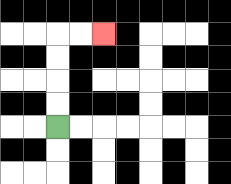{'start': '[2, 5]', 'end': '[4, 1]', 'path_directions': 'U,U,U,U,R,R', 'path_coordinates': '[[2, 5], [2, 4], [2, 3], [2, 2], [2, 1], [3, 1], [4, 1]]'}